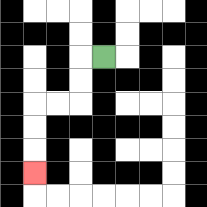{'start': '[4, 2]', 'end': '[1, 7]', 'path_directions': 'L,D,D,L,L,D,D,D', 'path_coordinates': '[[4, 2], [3, 2], [3, 3], [3, 4], [2, 4], [1, 4], [1, 5], [1, 6], [1, 7]]'}